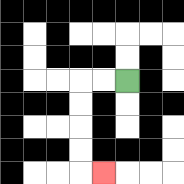{'start': '[5, 3]', 'end': '[4, 7]', 'path_directions': 'L,L,D,D,D,D,R', 'path_coordinates': '[[5, 3], [4, 3], [3, 3], [3, 4], [3, 5], [3, 6], [3, 7], [4, 7]]'}